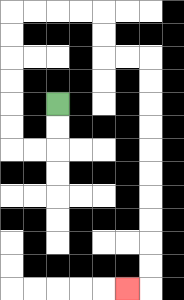{'start': '[2, 4]', 'end': '[5, 12]', 'path_directions': 'D,D,L,L,U,U,U,U,U,U,R,R,R,R,D,D,R,R,D,D,D,D,D,D,D,D,D,D,L', 'path_coordinates': '[[2, 4], [2, 5], [2, 6], [1, 6], [0, 6], [0, 5], [0, 4], [0, 3], [0, 2], [0, 1], [0, 0], [1, 0], [2, 0], [3, 0], [4, 0], [4, 1], [4, 2], [5, 2], [6, 2], [6, 3], [6, 4], [6, 5], [6, 6], [6, 7], [6, 8], [6, 9], [6, 10], [6, 11], [6, 12], [5, 12]]'}